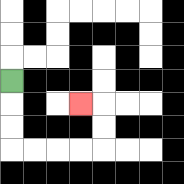{'start': '[0, 3]', 'end': '[3, 4]', 'path_directions': 'D,D,D,R,R,R,R,U,U,L', 'path_coordinates': '[[0, 3], [0, 4], [0, 5], [0, 6], [1, 6], [2, 6], [3, 6], [4, 6], [4, 5], [4, 4], [3, 4]]'}